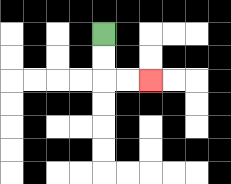{'start': '[4, 1]', 'end': '[6, 3]', 'path_directions': 'D,D,R,R', 'path_coordinates': '[[4, 1], [4, 2], [4, 3], [5, 3], [6, 3]]'}